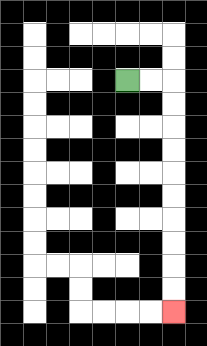{'start': '[5, 3]', 'end': '[7, 13]', 'path_directions': 'R,R,D,D,D,D,D,D,D,D,D,D', 'path_coordinates': '[[5, 3], [6, 3], [7, 3], [7, 4], [7, 5], [7, 6], [7, 7], [7, 8], [7, 9], [7, 10], [7, 11], [7, 12], [7, 13]]'}